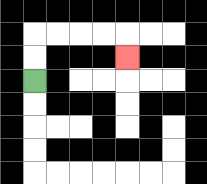{'start': '[1, 3]', 'end': '[5, 2]', 'path_directions': 'U,U,R,R,R,R,D', 'path_coordinates': '[[1, 3], [1, 2], [1, 1], [2, 1], [3, 1], [4, 1], [5, 1], [5, 2]]'}